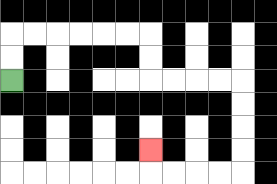{'start': '[0, 3]', 'end': '[6, 6]', 'path_directions': 'U,U,R,R,R,R,R,R,D,D,R,R,R,R,D,D,D,D,L,L,L,L,U', 'path_coordinates': '[[0, 3], [0, 2], [0, 1], [1, 1], [2, 1], [3, 1], [4, 1], [5, 1], [6, 1], [6, 2], [6, 3], [7, 3], [8, 3], [9, 3], [10, 3], [10, 4], [10, 5], [10, 6], [10, 7], [9, 7], [8, 7], [7, 7], [6, 7], [6, 6]]'}